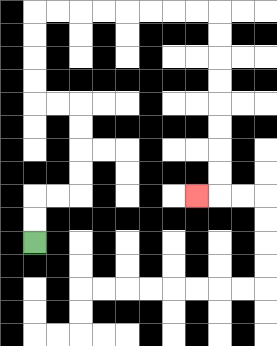{'start': '[1, 10]', 'end': '[8, 8]', 'path_directions': 'U,U,R,R,U,U,U,U,L,L,U,U,U,U,R,R,R,R,R,R,R,R,D,D,D,D,D,D,D,D,L', 'path_coordinates': '[[1, 10], [1, 9], [1, 8], [2, 8], [3, 8], [3, 7], [3, 6], [3, 5], [3, 4], [2, 4], [1, 4], [1, 3], [1, 2], [1, 1], [1, 0], [2, 0], [3, 0], [4, 0], [5, 0], [6, 0], [7, 0], [8, 0], [9, 0], [9, 1], [9, 2], [9, 3], [9, 4], [9, 5], [9, 6], [9, 7], [9, 8], [8, 8]]'}